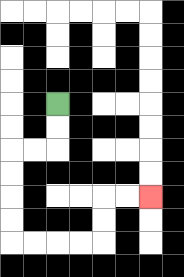{'start': '[2, 4]', 'end': '[6, 8]', 'path_directions': 'D,D,L,L,D,D,D,D,R,R,R,R,U,U,R,R', 'path_coordinates': '[[2, 4], [2, 5], [2, 6], [1, 6], [0, 6], [0, 7], [0, 8], [0, 9], [0, 10], [1, 10], [2, 10], [3, 10], [4, 10], [4, 9], [4, 8], [5, 8], [6, 8]]'}